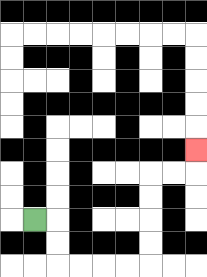{'start': '[1, 9]', 'end': '[8, 6]', 'path_directions': 'R,D,D,R,R,R,R,U,U,U,U,R,R,U', 'path_coordinates': '[[1, 9], [2, 9], [2, 10], [2, 11], [3, 11], [4, 11], [5, 11], [6, 11], [6, 10], [6, 9], [6, 8], [6, 7], [7, 7], [8, 7], [8, 6]]'}